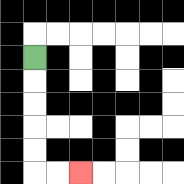{'start': '[1, 2]', 'end': '[3, 7]', 'path_directions': 'D,D,D,D,D,R,R', 'path_coordinates': '[[1, 2], [1, 3], [1, 4], [1, 5], [1, 6], [1, 7], [2, 7], [3, 7]]'}